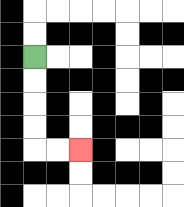{'start': '[1, 2]', 'end': '[3, 6]', 'path_directions': 'D,D,D,D,R,R', 'path_coordinates': '[[1, 2], [1, 3], [1, 4], [1, 5], [1, 6], [2, 6], [3, 6]]'}